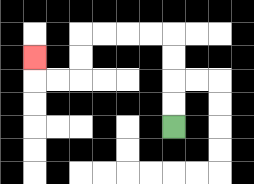{'start': '[7, 5]', 'end': '[1, 2]', 'path_directions': 'U,U,U,U,L,L,L,L,D,D,L,L,U', 'path_coordinates': '[[7, 5], [7, 4], [7, 3], [7, 2], [7, 1], [6, 1], [5, 1], [4, 1], [3, 1], [3, 2], [3, 3], [2, 3], [1, 3], [1, 2]]'}